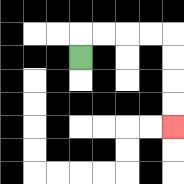{'start': '[3, 2]', 'end': '[7, 5]', 'path_directions': 'U,R,R,R,R,D,D,D,D', 'path_coordinates': '[[3, 2], [3, 1], [4, 1], [5, 1], [6, 1], [7, 1], [7, 2], [7, 3], [7, 4], [7, 5]]'}